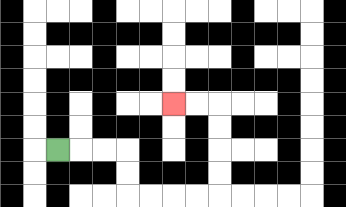{'start': '[2, 6]', 'end': '[7, 4]', 'path_directions': 'R,R,R,D,D,R,R,R,R,U,U,U,U,L,L', 'path_coordinates': '[[2, 6], [3, 6], [4, 6], [5, 6], [5, 7], [5, 8], [6, 8], [7, 8], [8, 8], [9, 8], [9, 7], [9, 6], [9, 5], [9, 4], [8, 4], [7, 4]]'}